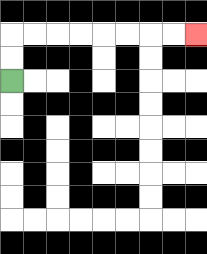{'start': '[0, 3]', 'end': '[8, 1]', 'path_directions': 'U,U,R,R,R,R,R,R,R,R', 'path_coordinates': '[[0, 3], [0, 2], [0, 1], [1, 1], [2, 1], [3, 1], [4, 1], [5, 1], [6, 1], [7, 1], [8, 1]]'}